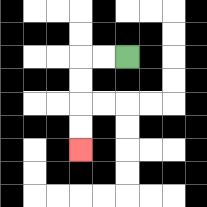{'start': '[5, 2]', 'end': '[3, 6]', 'path_directions': 'L,L,D,D,D,D', 'path_coordinates': '[[5, 2], [4, 2], [3, 2], [3, 3], [3, 4], [3, 5], [3, 6]]'}